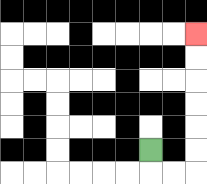{'start': '[6, 6]', 'end': '[8, 1]', 'path_directions': 'D,R,R,U,U,U,U,U,U', 'path_coordinates': '[[6, 6], [6, 7], [7, 7], [8, 7], [8, 6], [8, 5], [8, 4], [8, 3], [8, 2], [8, 1]]'}